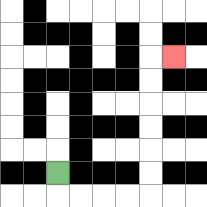{'start': '[2, 7]', 'end': '[7, 2]', 'path_directions': 'D,R,R,R,R,U,U,U,U,U,U,R', 'path_coordinates': '[[2, 7], [2, 8], [3, 8], [4, 8], [5, 8], [6, 8], [6, 7], [6, 6], [6, 5], [6, 4], [6, 3], [6, 2], [7, 2]]'}